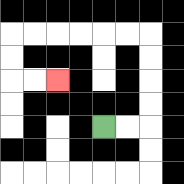{'start': '[4, 5]', 'end': '[2, 3]', 'path_directions': 'R,R,U,U,U,U,L,L,L,L,L,L,D,D,R,R', 'path_coordinates': '[[4, 5], [5, 5], [6, 5], [6, 4], [6, 3], [6, 2], [6, 1], [5, 1], [4, 1], [3, 1], [2, 1], [1, 1], [0, 1], [0, 2], [0, 3], [1, 3], [2, 3]]'}